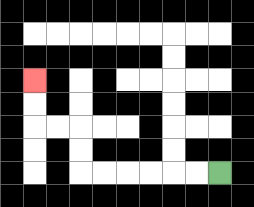{'start': '[9, 7]', 'end': '[1, 3]', 'path_directions': 'L,L,L,L,L,L,U,U,L,L,U,U', 'path_coordinates': '[[9, 7], [8, 7], [7, 7], [6, 7], [5, 7], [4, 7], [3, 7], [3, 6], [3, 5], [2, 5], [1, 5], [1, 4], [1, 3]]'}